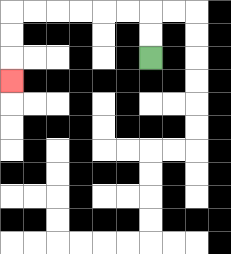{'start': '[6, 2]', 'end': '[0, 3]', 'path_directions': 'U,U,L,L,L,L,L,L,D,D,D', 'path_coordinates': '[[6, 2], [6, 1], [6, 0], [5, 0], [4, 0], [3, 0], [2, 0], [1, 0], [0, 0], [0, 1], [0, 2], [0, 3]]'}